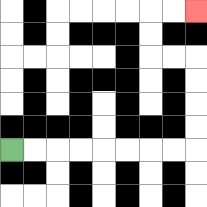{'start': '[0, 6]', 'end': '[8, 0]', 'path_directions': 'R,R,R,R,R,R,R,R,U,U,U,U,L,L,U,U,R,R', 'path_coordinates': '[[0, 6], [1, 6], [2, 6], [3, 6], [4, 6], [5, 6], [6, 6], [7, 6], [8, 6], [8, 5], [8, 4], [8, 3], [8, 2], [7, 2], [6, 2], [6, 1], [6, 0], [7, 0], [8, 0]]'}